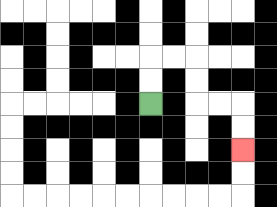{'start': '[6, 4]', 'end': '[10, 6]', 'path_directions': 'U,U,R,R,D,D,R,R,D,D', 'path_coordinates': '[[6, 4], [6, 3], [6, 2], [7, 2], [8, 2], [8, 3], [8, 4], [9, 4], [10, 4], [10, 5], [10, 6]]'}